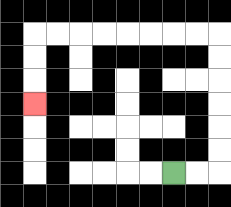{'start': '[7, 7]', 'end': '[1, 4]', 'path_directions': 'R,R,U,U,U,U,U,U,L,L,L,L,L,L,L,L,D,D,D', 'path_coordinates': '[[7, 7], [8, 7], [9, 7], [9, 6], [9, 5], [9, 4], [9, 3], [9, 2], [9, 1], [8, 1], [7, 1], [6, 1], [5, 1], [4, 1], [3, 1], [2, 1], [1, 1], [1, 2], [1, 3], [1, 4]]'}